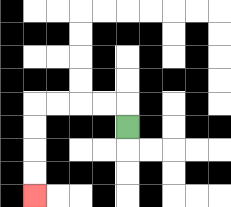{'start': '[5, 5]', 'end': '[1, 8]', 'path_directions': 'U,L,L,L,L,D,D,D,D', 'path_coordinates': '[[5, 5], [5, 4], [4, 4], [3, 4], [2, 4], [1, 4], [1, 5], [1, 6], [1, 7], [1, 8]]'}